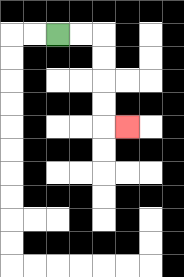{'start': '[2, 1]', 'end': '[5, 5]', 'path_directions': 'R,R,D,D,D,D,R', 'path_coordinates': '[[2, 1], [3, 1], [4, 1], [4, 2], [4, 3], [4, 4], [4, 5], [5, 5]]'}